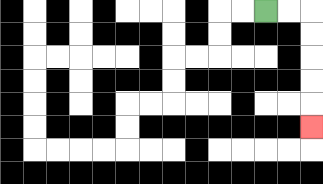{'start': '[11, 0]', 'end': '[13, 5]', 'path_directions': 'R,R,D,D,D,D,D', 'path_coordinates': '[[11, 0], [12, 0], [13, 0], [13, 1], [13, 2], [13, 3], [13, 4], [13, 5]]'}